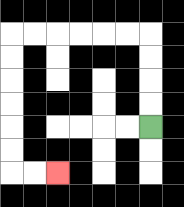{'start': '[6, 5]', 'end': '[2, 7]', 'path_directions': 'U,U,U,U,L,L,L,L,L,L,D,D,D,D,D,D,R,R', 'path_coordinates': '[[6, 5], [6, 4], [6, 3], [6, 2], [6, 1], [5, 1], [4, 1], [3, 1], [2, 1], [1, 1], [0, 1], [0, 2], [0, 3], [0, 4], [0, 5], [0, 6], [0, 7], [1, 7], [2, 7]]'}